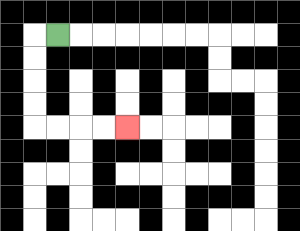{'start': '[2, 1]', 'end': '[5, 5]', 'path_directions': 'L,D,D,D,D,R,R,R,R', 'path_coordinates': '[[2, 1], [1, 1], [1, 2], [1, 3], [1, 4], [1, 5], [2, 5], [3, 5], [4, 5], [5, 5]]'}